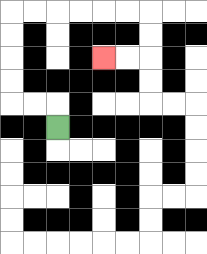{'start': '[2, 5]', 'end': '[4, 2]', 'path_directions': 'U,L,L,U,U,U,U,R,R,R,R,R,R,D,D,L,L', 'path_coordinates': '[[2, 5], [2, 4], [1, 4], [0, 4], [0, 3], [0, 2], [0, 1], [0, 0], [1, 0], [2, 0], [3, 0], [4, 0], [5, 0], [6, 0], [6, 1], [6, 2], [5, 2], [4, 2]]'}